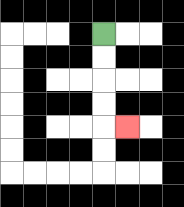{'start': '[4, 1]', 'end': '[5, 5]', 'path_directions': 'D,D,D,D,R', 'path_coordinates': '[[4, 1], [4, 2], [4, 3], [4, 4], [4, 5], [5, 5]]'}